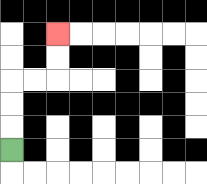{'start': '[0, 6]', 'end': '[2, 1]', 'path_directions': 'U,U,U,R,R,U,U', 'path_coordinates': '[[0, 6], [0, 5], [0, 4], [0, 3], [1, 3], [2, 3], [2, 2], [2, 1]]'}